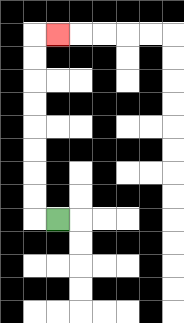{'start': '[2, 9]', 'end': '[2, 1]', 'path_directions': 'L,U,U,U,U,U,U,U,U,R', 'path_coordinates': '[[2, 9], [1, 9], [1, 8], [1, 7], [1, 6], [1, 5], [1, 4], [1, 3], [1, 2], [1, 1], [2, 1]]'}